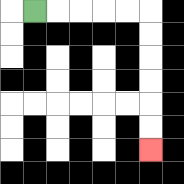{'start': '[1, 0]', 'end': '[6, 6]', 'path_directions': 'R,R,R,R,R,D,D,D,D,D,D', 'path_coordinates': '[[1, 0], [2, 0], [3, 0], [4, 0], [5, 0], [6, 0], [6, 1], [6, 2], [6, 3], [6, 4], [6, 5], [6, 6]]'}